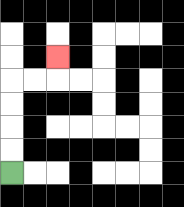{'start': '[0, 7]', 'end': '[2, 2]', 'path_directions': 'U,U,U,U,R,R,U', 'path_coordinates': '[[0, 7], [0, 6], [0, 5], [0, 4], [0, 3], [1, 3], [2, 3], [2, 2]]'}